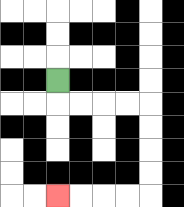{'start': '[2, 3]', 'end': '[2, 8]', 'path_directions': 'D,R,R,R,R,D,D,D,D,L,L,L,L', 'path_coordinates': '[[2, 3], [2, 4], [3, 4], [4, 4], [5, 4], [6, 4], [6, 5], [6, 6], [6, 7], [6, 8], [5, 8], [4, 8], [3, 8], [2, 8]]'}